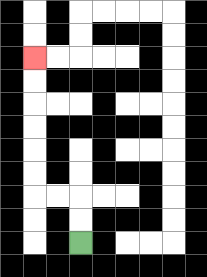{'start': '[3, 10]', 'end': '[1, 2]', 'path_directions': 'U,U,L,L,U,U,U,U,U,U', 'path_coordinates': '[[3, 10], [3, 9], [3, 8], [2, 8], [1, 8], [1, 7], [1, 6], [1, 5], [1, 4], [1, 3], [1, 2]]'}